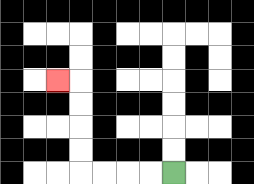{'start': '[7, 7]', 'end': '[2, 3]', 'path_directions': 'L,L,L,L,U,U,U,U,L', 'path_coordinates': '[[7, 7], [6, 7], [5, 7], [4, 7], [3, 7], [3, 6], [3, 5], [3, 4], [3, 3], [2, 3]]'}